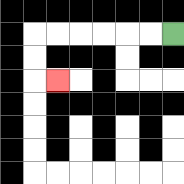{'start': '[7, 1]', 'end': '[2, 3]', 'path_directions': 'L,L,L,L,L,L,D,D,R', 'path_coordinates': '[[7, 1], [6, 1], [5, 1], [4, 1], [3, 1], [2, 1], [1, 1], [1, 2], [1, 3], [2, 3]]'}